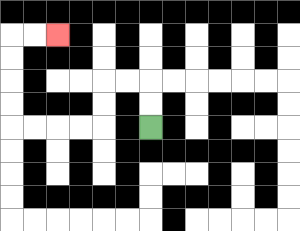{'start': '[6, 5]', 'end': '[2, 1]', 'path_directions': 'U,U,L,L,D,D,L,L,L,L,U,U,U,U,R,R', 'path_coordinates': '[[6, 5], [6, 4], [6, 3], [5, 3], [4, 3], [4, 4], [4, 5], [3, 5], [2, 5], [1, 5], [0, 5], [0, 4], [0, 3], [0, 2], [0, 1], [1, 1], [2, 1]]'}